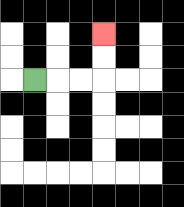{'start': '[1, 3]', 'end': '[4, 1]', 'path_directions': 'R,R,R,U,U', 'path_coordinates': '[[1, 3], [2, 3], [3, 3], [4, 3], [4, 2], [4, 1]]'}